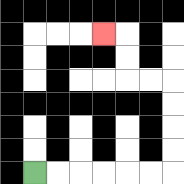{'start': '[1, 7]', 'end': '[4, 1]', 'path_directions': 'R,R,R,R,R,R,U,U,U,U,L,L,U,U,L', 'path_coordinates': '[[1, 7], [2, 7], [3, 7], [4, 7], [5, 7], [6, 7], [7, 7], [7, 6], [7, 5], [7, 4], [7, 3], [6, 3], [5, 3], [5, 2], [5, 1], [4, 1]]'}